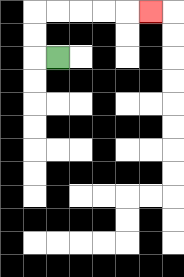{'start': '[2, 2]', 'end': '[6, 0]', 'path_directions': 'L,U,U,R,R,R,R,R', 'path_coordinates': '[[2, 2], [1, 2], [1, 1], [1, 0], [2, 0], [3, 0], [4, 0], [5, 0], [6, 0]]'}